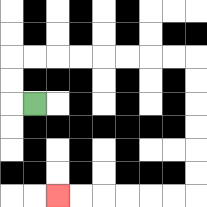{'start': '[1, 4]', 'end': '[2, 8]', 'path_directions': 'L,U,U,R,R,R,R,R,R,R,R,D,D,D,D,D,D,L,L,L,L,L,L', 'path_coordinates': '[[1, 4], [0, 4], [0, 3], [0, 2], [1, 2], [2, 2], [3, 2], [4, 2], [5, 2], [6, 2], [7, 2], [8, 2], [8, 3], [8, 4], [8, 5], [8, 6], [8, 7], [8, 8], [7, 8], [6, 8], [5, 8], [4, 8], [3, 8], [2, 8]]'}